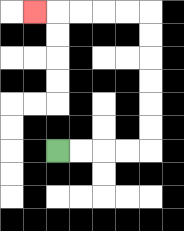{'start': '[2, 6]', 'end': '[1, 0]', 'path_directions': 'R,R,R,R,U,U,U,U,U,U,L,L,L,L,L', 'path_coordinates': '[[2, 6], [3, 6], [4, 6], [5, 6], [6, 6], [6, 5], [6, 4], [6, 3], [6, 2], [6, 1], [6, 0], [5, 0], [4, 0], [3, 0], [2, 0], [1, 0]]'}